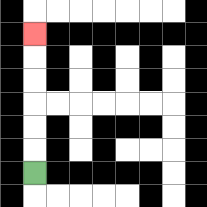{'start': '[1, 7]', 'end': '[1, 1]', 'path_directions': 'U,U,U,U,U,U', 'path_coordinates': '[[1, 7], [1, 6], [1, 5], [1, 4], [1, 3], [1, 2], [1, 1]]'}